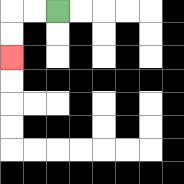{'start': '[2, 0]', 'end': '[0, 2]', 'path_directions': 'L,L,D,D', 'path_coordinates': '[[2, 0], [1, 0], [0, 0], [0, 1], [0, 2]]'}